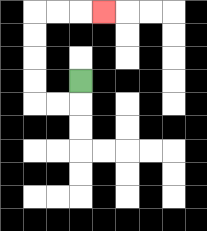{'start': '[3, 3]', 'end': '[4, 0]', 'path_directions': 'D,L,L,U,U,U,U,R,R,R', 'path_coordinates': '[[3, 3], [3, 4], [2, 4], [1, 4], [1, 3], [1, 2], [1, 1], [1, 0], [2, 0], [3, 0], [4, 0]]'}